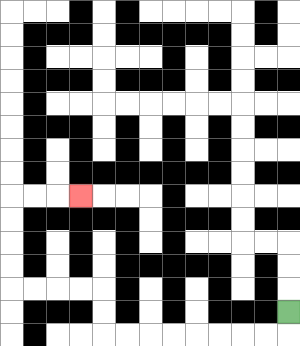{'start': '[12, 13]', 'end': '[3, 8]', 'path_directions': 'D,L,L,L,L,L,L,L,L,U,U,L,L,L,L,U,U,U,U,R,R,R', 'path_coordinates': '[[12, 13], [12, 14], [11, 14], [10, 14], [9, 14], [8, 14], [7, 14], [6, 14], [5, 14], [4, 14], [4, 13], [4, 12], [3, 12], [2, 12], [1, 12], [0, 12], [0, 11], [0, 10], [0, 9], [0, 8], [1, 8], [2, 8], [3, 8]]'}